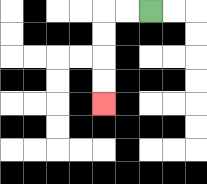{'start': '[6, 0]', 'end': '[4, 4]', 'path_directions': 'L,L,D,D,D,D', 'path_coordinates': '[[6, 0], [5, 0], [4, 0], [4, 1], [4, 2], [4, 3], [4, 4]]'}